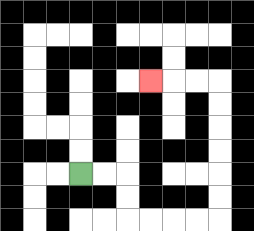{'start': '[3, 7]', 'end': '[6, 3]', 'path_directions': 'R,R,D,D,R,R,R,R,U,U,U,U,U,U,L,L,L', 'path_coordinates': '[[3, 7], [4, 7], [5, 7], [5, 8], [5, 9], [6, 9], [7, 9], [8, 9], [9, 9], [9, 8], [9, 7], [9, 6], [9, 5], [9, 4], [9, 3], [8, 3], [7, 3], [6, 3]]'}